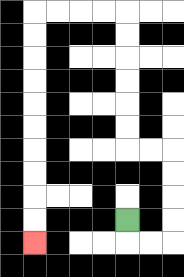{'start': '[5, 9]', 'end': '[1, 10]', 'path_directions': 'D,R,R,U,U,U,U,L,L,U,U,U,U,U,U,L,L,L,L,D,D,D,D,D,D,D,D,D,D', 'path_coordinates': '[[5, 9], [5, 10], [6, 10], [7, 10], [7, 9], [7, 8], [7, 7], [7, 6], [6, 6], [5, 6], [5, 5], [5, 4], [5, 3], [5, 2], [5, 1], [5, 0], [4, 0], [3, 0], [2, 0], [1, 0], [1, 1], [1, 2], [1, 3], [1, 4], [1, 5], [1, 6], [1, 7], [1, 8], [1, 9], [1, 10]]'}